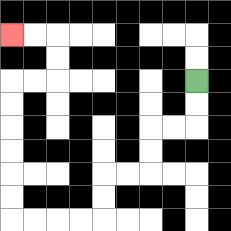{'start': '[8, 3]', 'end': '[0, 1]', 'path_directions': 'D,D,L,L,D,D,L,L,D,D,L,L,L,L,U,U,U,U,U,U,R,R,U,U,L,L', 'path_coordinates': '[[8, 3], [8, 4], [8, 5], [7, 5], [6, 5], [6, 6], [6, 7], [5, 7], [4, 7], [4, 8], [4, 9], [3, 9], [2, 9], [1, 9], [0, 9], [0, 8], [0, 7], [0, 6], [0, 5], [0, 4], [0, 3], [1, 3], [2, 3], [2, 2], [2, 1], [1, 1], [0, 1]]'}